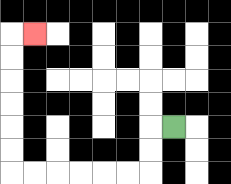{'start': '[7, 5]', 'end': '[1, 1]', 'path_directions': 'L,D,D,L,L,L,L,L,L,U,U,U,U,U,U,R', 'path_coordinates': '[[7, 5], [6, 5], [6, 6], [6, 7], [5, 7], [4, 7], [3, 7], [2, 7], [1, 7], [0, 7], [0, 6], [0, 5], [0, 4], [0, 3], [0, 2], [0, 1], [1, 1]]'}